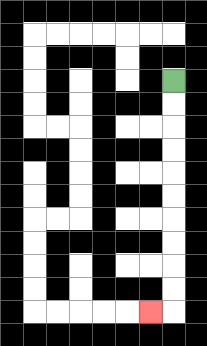{'start': '[7, 3]', 'end': '[6, 13]', 'path_directions': 'D,D,D,D,D,D,D,D,D,D,L', 'path_coordinates': '[[7, 3], [7, 4], [7, 5], [7, 6], [7, 7], [7, 8], [7, 9], [7, 10], [7, 11], [7, 12], [7, 13], [6, 13]]'}